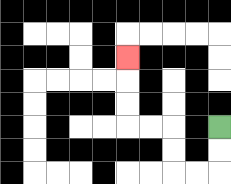{'start': '[9, 5]', 'end': '[5, 2]', 'path_directions': 'D,D,L,L,U,U,L,L,U,U,U', 'path_coordinates': '[[9, 5], [9, 6], [9, 7], [8, 7], [7, 7], [7, 6], [7, 5], [6, 5], [5, 5], [5, 4], [5, 3], [5, 2]]'}